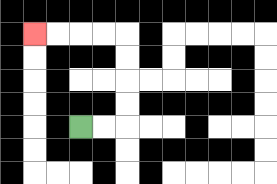{'start': '[3, 5]', 'end': '[1, 1]', 'path_directions': 'R,R,U,U,U,U,L,L,L,L', 'path_coordinates': '[[3, 5], [4, 5], [5, 5], [5, 4], [5, 3], [5, 2], [5, 1], [4, 1], [3, 1], [2, 1], [1, 1]]'}